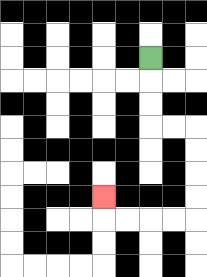{'start': '[6, 2]', 'end': '[4, 8]', 'path_directions': 'D,D,D,R,R,D,D,D,D,L,L,L,L,U', 'path_coordinates': '[[6, 2], [6, 3], [6, 4], [6, 5], [7, 5], [8, 5], [8, 6], [8, 7], [8, 8], [8, 9], [7, 9], [6, 9], [5, 9], [4, 9], [4, 8]]'}